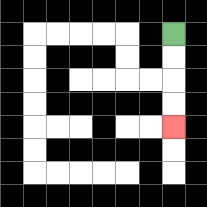{'start': '[7, 1]', 'end': '[7, 5]', 'path_directions': 'D,D,D,D', 'path_coordinates': '[[7, 1], [7, 2], [7, 3], [7, 4], [7, 5]]'}